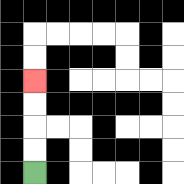{'start': '[1, 7]', 'end': '[1, 3]', 'path_directions': 'U,U,U,U', 'path_coordinates': '[[1, 7], [1, 6], [1, 5], [1, 4], [1, 3]]'}